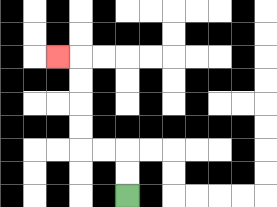{'start': '[5, 8]', 'end': '[2, 2]', 'path_directions': 'U,U,L,L,U,U,U,U,L', 'path_coordinates': '[[5, 8], [5, 7], [5, 6], [4, 6], [3, 6], [3, 5], [3, 4], [3, 3], [3, 2], [2, 2]]'}